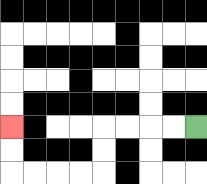{'start': '[8, 5]', 'end': '[0, 5]', 'path_directions': 'L,L,L,L,D,D,L,L,L,L,U,U', 'path_coordinates': '[[8, 5], [7, 5], [6, 5], [5, 5], [4, 5], [4, 6], [4, 7], [3, 7], [2, 7], [1, 7], [0, 7], [0, 6], [0, 5]]'}